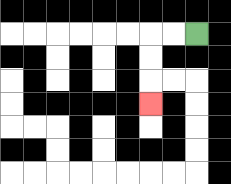{'start': '[8, 1]', 'end': '[6, 4]', 'path_directions': 'L,L,D,D,D', 'path_coordinates': '[[8, 1], [7, 1], [6, 1], [6, 2], [6, 3], [6, 4]]'}